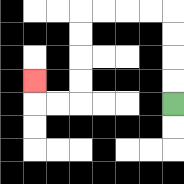{'start': '[7, 4]', 'end': '[1, 3]', 'path_directions': 'U,U,U,U,L,L,L,L,D,D,D,D,L,L,U', 'path_coordinates': '[[7, 4], [7, 3], [7, 2], [7, 1], [7, 0], [6, 0], [5, 0], [4, 0], [3, 0], [3, 1], [3, 2], [3, 3], [3, 4], [2, 4], [1, 4], [1, 3]]'}